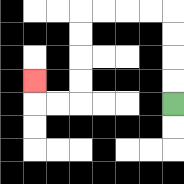{'start': '[7, 4]', 'end': '[1, 3]', 'path_directions': 'U,U,U,U,L,L,L,L,D,D,D,D,L,L,U', 'path_coordinates': '[[7, 4], [7, 3], [7, 2], [7, 1], [7, 0], [6, 0], [5, 0], [4, 0], [3, 0], [3, 1], [3, 2], [3, 3], [3, 4], [2, 4], [1, 4], [1, 3]]'}